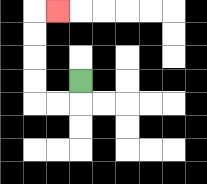{'start': '[3, 3]', 'end': '[2, 0]', 'path_directions': 'D,L,L,U,U,U,U,R', 'path_coordinates': '[[3, 3], [3, 4], [2, 4], [1, 4], [1, 3], [1, 2], [1, 1], [1, 0], [2, 0]]'}